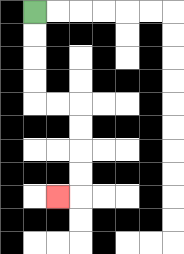{'start': '[1, 0]', 'end': '[2, 8]', 'path_directions': 'D,D,D,D,R,R,D,D,D,D,L', 'path_coordinates': '[[1, 0], [1, 1], [1, 2], [1, 3], [1, 4], [2, 4], [3, 4], [3, 5], [3, 6], [3, 7], [3, 8], [2, 8]]'}